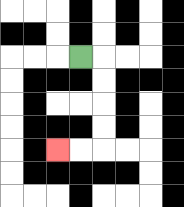{'start': '[3, 2]', 'end': '[2, 6]', 'path_directions': 'R,D,D,D,D,L,L', 'path_coordinates': '[[3, 2], [4, 2], [4, 3], [4, 4], [4, 5], [4, 6], [3, 6], [2, 6]]'}